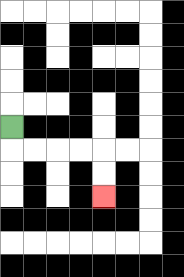{'start': '[0, 5]', 'end': '[4, 8]', 'path_directions': 'D,R,R,R,R,D,D', 'path_coordinates': '[[0, 5], [0, 6], [1, 6], [2, 6], [3, 6], [4, 6], [4, 7], [4, 8]]'}